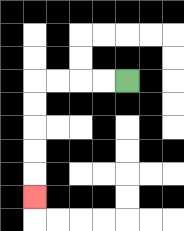{'start': '[5, 3]', 'end': '[1, 8]', 'path_directions': 'L,L,L,L,D,D,D,D,D', 'path_coordinates': '[[5, 3], [4, 3], [3, 3], [2, 3], [1, 3], [1, 4], [1, 5], [1, 6], [1, 7], [1, 8]]'}